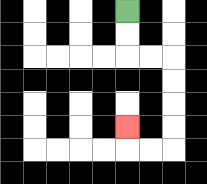{'start': '[5, 0]', 'end': '[5, 5]', 'path_directions': 'D,D,R,R,D,D,D,D,L,L,U', 'path_coordinates': '[[5, 0], [5, 1], [5, 2], [6, 2], [7, 2], [7, 3], [7, 4], [7, 5], [7, 6], [6, 6], [5, 6], [5, 5]]'}